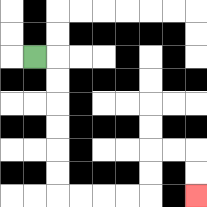{'start': '[1, 2]', 'end': '[8, 8]', 'path_directions': 'R,D,D,D,D,D,D,R,R,R,R,U,U,R,R,D,D', 'path_coordinates': '[[1, 2], [2, 2], [2, 3], [2, 4], [2, 5], [2, 6], [2, 7], [2, 8], [3, 8], [4, 8], [5, 8], [6, 8], [6, 7], [6, 6], [7, 6], [8, 6], [8, 7], [8, 8]]'}